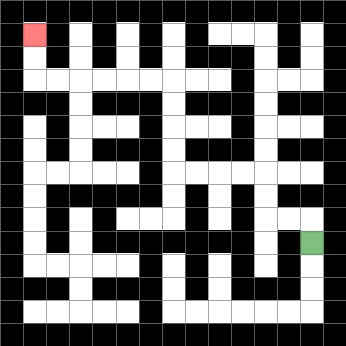{'start': '[13, 10]', 'end': '[1, 1]', 'path_directions': 'U,L,L,U,U,L,L,L,L,U,U,U,U,L,L,L,L,L,L,U,U', 'path_coordinates': '[[13, 10], [13, 9], [12, 9], [11, 9], [11, 8], [11, 7], [10, 7], [9, 7], [8, 7], [7, 7], [7, 6], [7, 5], [7, 4], [7, 3], [6, 3], [5, 3], [4, 3], [3, 3], [2, 3], [1, 3], [1, 2], [1, 1]]'}